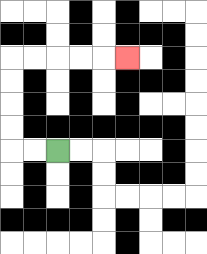{'start': '[2, 6]', 'end': '[5, 2]', 'path_directions': 'L,L,U,U,U,U,R,R,R,R,R', 'path_coordinates': '[[2, 6], [1, 6], [0, 6], [0, 5], [0, 4], [0, 3], [0, 2], [1, 2], [2, 2], [3, 2], [4, 2], [5, 2]]'}